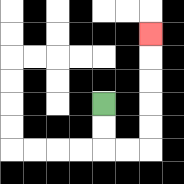{'start': '[4, 4]', 'end': '[6, 1]', 'path_directions': 'D,D,R,R,U,U,U,U,U', 'path_coordinates': '[[4, 4], [4, 5], [4, 6], [5, 6], [6, 6], [6, 5], [6, 4], [6, 3], [6, 2], [6, 1]]'}